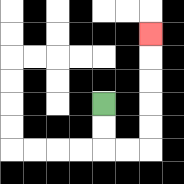{'start': '[4, 4]', 'end': '[6, 1]', 'path_directions': 'D,D,R,R,U,U,U,U,U', 'path_coordinates': '[[4, 4], [4, 5], [4, 6], [5, 6], [6, 6], [6, 5], [6, 4], [6, 3], [6, 2], [6, 1]]'}